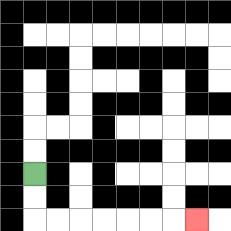{'start': '[1, 7]', 'end': '[8, 9]', 'path_directions': 'D,D,R,R,R,R,R,R,R', 'path_coordinates': '[[1, 7], [1, 8], [1, 9], [2, 9], [3, 9], [4, 9], [5, 9], [6, 9], [7, 9], [8, 9]]'}